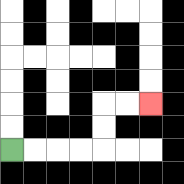{'start': '[0, 6]', 'end': '[6, 4]', 'path_directions': 'R,R,R,R,U,U,R,R', 'path_coordinates': '[[0, 6], [1, 6], [2, 6], [3, 6], [4, 6], [4, 5], [4, 4], [5, 4], [6, 4]]'}